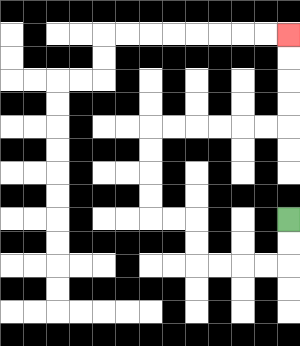{'start': '[12, 9]', 'end': '[12, 1]', 'path_directions': 'D,D,L,L,L,L,U,U,L,L,U,U,U,U,R,R,R,R,R,R,U,U,U,U', 'path_coordinates': '[[12, 9], [12, 10], [12, 11], [11, 11], [10, 11], [9, 11], [8, 11], [8, 10], [8, 9], [7, 9], [6, 9], [6, 8], [6, 7], [6, 6], [6, 5], [7, 5], [8, 5], [9, 5], [10, 5], [11, 5], [12, 5], [12, 4], [12, 3], [12, 2], [12, 1]]'}